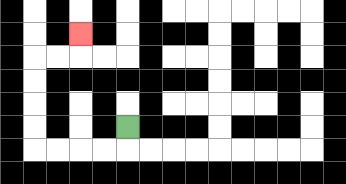{'start': '[5, 5]', 'end': '[3, 1]', 'path_directions': 'D,L,L,L,L,U,U,U,U,R,R,U', 'path_coordinates': '[[5, 5], [5, 6], [4, 6], [3, 6], [2, 6], [1, 6], [1, 5], [1, 4], [1, 3], [1, 2], [2, 2], [3, 2], [3, 1]]'}